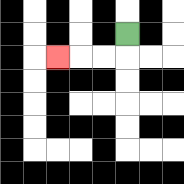{'start': '[5, 1]', 'end': '[2, 2]', 'path_directions': 'D,L,L,L', 'path_coordinates': '[[5, 1], [5, 2], [4, 2], [3, 2], [2, 2]]'}